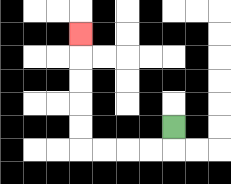{'start': '[7, 5]', 'end': '[3, 1]', 'path_directions': 'D,L,L,L,L,U,U,U,U,U', 'path_coordinates': '[[7, 5], [7, 6], [6, 6], [5, 6], [4, 6], [3, 6], [3, 5], [3, 4], [3, 3], [3, 2], [3, 1]]'}